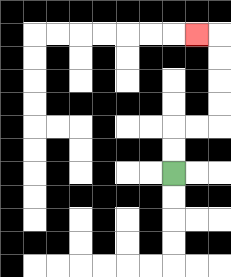{'start': '[7, 7]', 'end': '[8, 1]', 'path_directions': 'U,U,R,R,U,U,U,U,L', 'path_coordinates': '[[7, 7], [7, 6], [7, 5], [8, 5], [9, 5], [9, 4], [9, 3], [9, 2], [9, 1], [8, 1]]'}